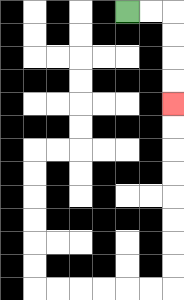{'start': '[5, 0]', 'end': '[7, 4]', 'path_directions': 'R,R,D,D,D,D', 'path_coordinates': '[[5, 0], [6, 0], [7, 0], [7, 1], [7, 2], [7, 3], [7, 4]]'}